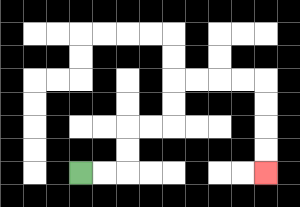{'start': '[3, 7]', 'end': '[11, 7]', 'path_directions': 'R,R,U,U,R,R,U,U,R,R,R,R,D,D,D,D', 'path_coordinates': '[[3, 7], [4, 7], [5, 7], [5, 6], [5, 5], [6, 5], [7, 5], [7, 4], [7, 3], [8, 3], [9, 3], [10, 3], [11, 3], [11, 4], [11, 5], [11, 6], [11, 7]]'}